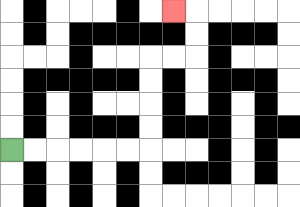{'start': '[0, 6]', 'end': '[7, 0]', 'path_directions': 'R,R,R,R,R,R,U,U,U,U,R,R,U,U,L', 'path_coordinates': '[[0, 6], [1, 6], [2, 6], [3, 6], [4, 6], [5, 6], [6, 6], [6, 5], [6, 4], [6, 3], [6, 2], [7, 2], [8, 2], [8, 1], [8, 0], [7, 0]]'}